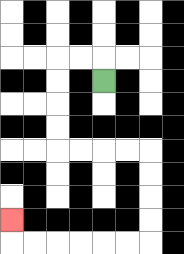{'start': '[4, 3]', 'end': '[0, 9]', 'path_directions': 'U,L,L,D,D,D,D,R,R,R,R,D,D,D,D,L,L,L,L,L,L,U', 'path_coordinates': '[[4, 3], [4, 2], [3, 2], [2, 2], [2, 3], [2, 4], [2, 5], [2, 6], [3, 6], [4, 6], [5, 6], [6, 6], [6, 7], [6, 8], [6, 9], [6, 10], [5, 10], [4, 10], [3, 10], [2, 10], [1, 10], [0, 10], [0, 9]]'}